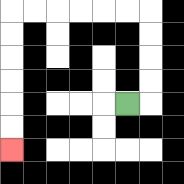{'start': '[5, 4]', 'end': '[0, 6]', 'path_directions': 'R,U,U,U,U,L,L,L,L,L,L,D,D,D,D,D,D', 'path_coordinates': '[[5, 4], [6, 4], [6, 3], [6, 2], [6, 1], [6, 0], [5, 0], [4, 0], [3, 0], [2, 0], [1, 0], [0, 0], [0, 1], [0, 2], [0, 3], [0, 4], [0, 5], [0, 6]]'}